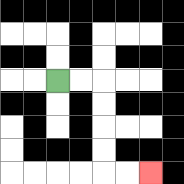{'start': '[2, 3]', 'end': '[6, 7]', 'path_directions': 'R,R,D,D,D,D,R,R', 'path_coordinates': '[[2, 3], [3, 3], [4, 3], [4, 4], [4, 5], [4, 6], [4, 7], [5, 7], [6, 7]]'}